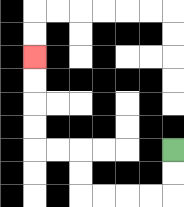{'start': '[7, 6]', 'end': '[1, 2]', 'path_directions': 'D,D,L,L,L,L,U,U,L,L,U,U,U,U', 'path_coordinates': '[[7, 6], [7, 7], [7, 8], [6, 8], [5, 8], [4, 8], [3, 8], [3, 7], [3, 6], [2, 6], [1, 6], [1, 5], [1, 4], [1, 3], [1, 2]]'}